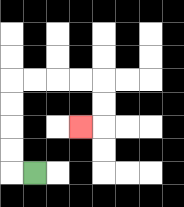{'start': '[1, 7]', 'end': '[3, 5]', 'path_directions': 'L,U,U,U,U,R,R,R,R,D,D,L', 'path_coordinates': '[[1, 7], [0, 7], [0, 6], [0, 5], [0, 4], [0, 3], [1, 3], [2, 3], [3, 3], [4, 3], [4, 4], [4, 5], [3, 5]]'}